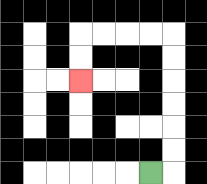{'start': '[6, 7]', 'end': '[3, 3]', 'path_directions': 'R,U,U,U,U,U,U,L,L,L,L,D,D', 'path_coordinates': '[[6, 7], [7, 7], [7, 6], [7, 5], [7, 4], [7, 3], [7, 2], [7, 1], [6, 1], [5, 1], [4, 1], [3, 1], [3, 2], [3, 3]]'}